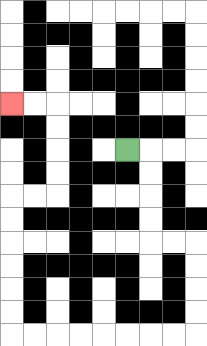{'start': '[5, 6]', 'end': '[0, 4]', 'path_directions': 'R,D,D,D,D,R,R,D,D,D,D,L,L,L,L,L,L,L,L,U,U,U,U,U,U,R,R,U,U,U,U,L,L', 'path_coordinates': '[[5, 6], [6, 6], [6, 7], [6, 8], [6, 9], [6, 10], [7, 10], [8, 10], [8, 11], [8, 12], [8, 13], [8, 14], [7, 14], [6, 14], [5, 14], [4, 14], [3, 14], [2, 14], [1, 14], [0, 14], [0, 13], [0, 12], [0, 11], [0, 10], [0, 9], [0, 8], [1, 8], [2, 8], [2, 7], [2, 6], [2, 5], [2, 4], [1, 4], [0, 4]]'}